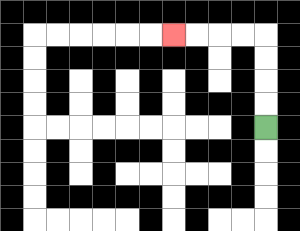{'start': '[11, 5]', 'end': '[7, 1]', 'path_directions': 'U,U,U,U,L,L,L,L', 'path_coordinates': '[[11, 5], [11, 4], [11, 3], [11, 2], [11, 1], [10, 1], [9, 1], [8, 1], [7, 1]]'}